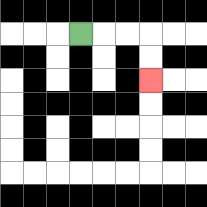{'start': '[3, 1]', 'end': '[6, 3]', 'path_directions': 'R,R,R,D,D', 'path_coordinates': '[[3, 1], [4, 1], [5, 1], [6, 1], [6, 2], [6, 3]]'}